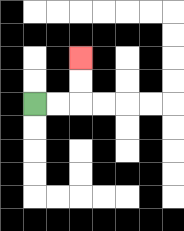{'start': '[1, 4]', 'end': '[3, 2]', 'path_directions': 'R,R,U,U', 'path_coordinates': '[[1, 4], [2, 4], [3, 4], [3, 3], [3, 2]]'}